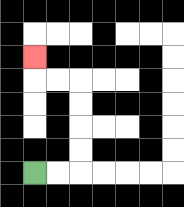{'start': '[1, 7]', 'end': '[1, 2]', 'path_directions': 'R,R,U,U,U,U,L,L,U', 'path_coordinates': '[[1, 7], [2, 7], [3, 7], [3, 6], [3, 5], [3, 4], [3, 3], [2, 3], [1, 3], [1, 2]]'}